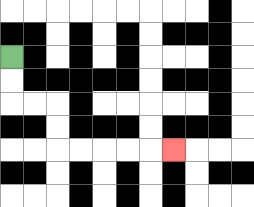{'start': '[0, 2]', 'end': '[7, 6]', 'path_directions': 'D,D,R,R,D,D,R,R,R,R,R', 'path_coordinates': '[[0, 2], [0, 3], [0, 4], [1, 4], [2, 4], [2, 5], [2, 6], [3, 6], [4, 6], [5, 6], [6, 6], [7, 6]]'}